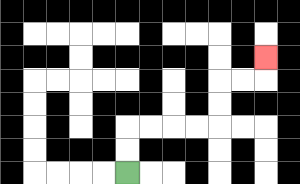{'start': '[5, 7]', 'end': '[11, 2]', 'path_directions': 'U,U,R,R,R,R,U,U,R,R,U', 'path_coordinates': '[[5, 7], [5, 6], [5, 5], [6, 5], [7, 5], [8, 5], [9, 5], [9, 4], [9, 3], [10, 3], [11, 3], [11, 2]]'}